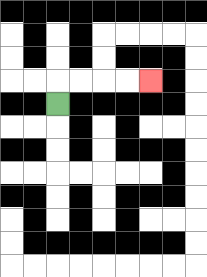{'start': '[2, 4]', 'end': '[6, 3]', 'path_directions': 'U,R,R,R,R', 'path_coordinates': '[[2, 4], [2, 3], [3, 3], [4, 3], [5, 3], [6, 3]]'}